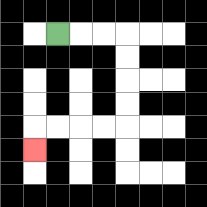{'start': '[2, 1]', 'end': '[1, 6]', 'path_directions': 'R,R,R,D,D,D,D,L,L,L,L,D', 'path_coordinates': '[[2, 1], [3, 1], [4, 1], [5, 1], [5, 2], [5, 3], [5, 4], [5, 5], [4, 5], [3, 5], [2, 5], [1, 5], [1, 6]]'}